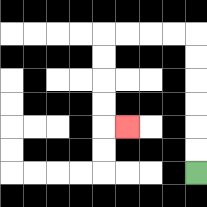{'start': '[8, 7]', 'end': '[5, 5]', 'path_directions': 'U,U,U,U,U,U,L,L,L,L,D,D,D,D,R', 'path_coordinates': '[[8, 7], [8, 6], [8, 5], [8, 4], [8, 3], [8, 2], [8, 1], [7, 1], [6, 1], [5, 1], [4, 1], [4, 2], [4, 3], [4, 4], [4, 5], [5, 5]]'}